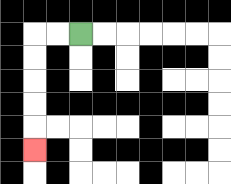{'start': '[3, 1]', 'end': '[1, 6]', 'path_directions': 'L,L,D,D,D,D,D', 'path_coordinates': '[[3, 1], [2, 1], [1, 1], [1, 2], [1, 3], [1, 4], [1, 5], [1, 6]]'}